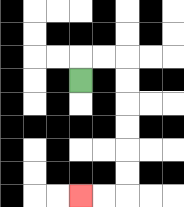{'start': '[3, 3]', 'end': '[3, 8]', 'path_directions': 'U,R,R,D,D,D,D,D,D,L,L', 'path_coordinates': '[[3, 3], [3, 2], [4, 2], [5, 2], [5, 3], [5, 4], [5, 5], [5, 6], [5, 7], [5, 8], [4, 8], [3, 8]]'}